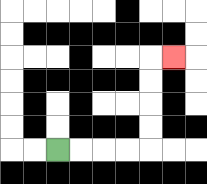{'start': '[2, 6]', 'end': '[7, 2]', 'path_directions': 'R,R,R,R,U,U,U,U,R', 'path_coordinates': '[[2, 6], [3, 6], [4, 6], [5, 6], [6, 6], [6, 5], [6, 4], [6, 3], [6, 2], [7, 2]]'}